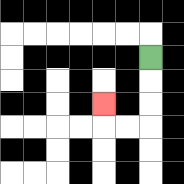{'start': '[6, 2]', 'end': '[4, 4]', 'path_directions': 'D,D,D,L,L,U', 'path_coordinates': '[[6, 2], [6, 3], [6, 4], [6, 5], [5, 5], [4, 5], [4, 4]]'}